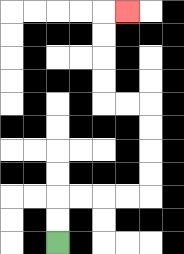{'start': '[2, 10]', 'end': '[5, 0]', 'path_directions': 'U,U,R,R,R,R,U,U,U,U,L,L,U,U,U,U,R', 'path_coordinates': '[[2, 10], [2, 9], [2, 8], [3, 8], [4, 8], [5, 8], [6, 8], [6, 7], [6, 6], [6, 5], [6, 4], [5, 4], [4, 4], [4, 3], [4, 2], [4, 1], [4, 0], [5, 0]]'}